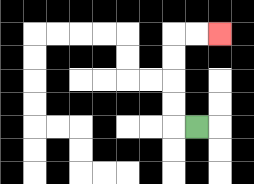{'start': '[8, 5]', 'end': '[9, 1]', 'path_directions': 'L,U,U,U,U,R,R', 'path_coordinates': '[[8, 5], [7, 5], [7, 4], [7, 3], [7, 2], [7, 1], [8, 1], [9, 1]]'}